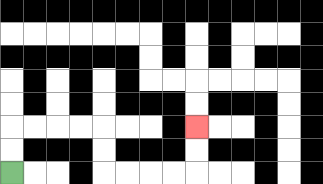{'start': '[0, 7]', 'end': '[8, 5]', 'path_directions': 'U,U,R,R,R,R,D,D,R,R,R,R,U,U', 'path_coordinates': '[[0, 7], [0, 6], [0, 5], [1, 5], [2, 5], [3, 5], [4, 5], [4, 6], [4, 7], [5, 7], [6, 7], [7, 7], [8, 7], [8, 6], [8, 5]]'}